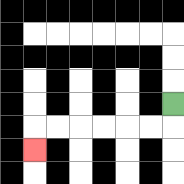{'start': '[7, 4]', 'end': '[1, 6]', 'path_directions': 'D,L,L,L,L,L,L,D', 'path_coordinates': '[[7, 4], [7, 5], [6, 5], [5, 5], [4, 5], [3, 5], [2, 5], [1, 5], [1, 6]]'}